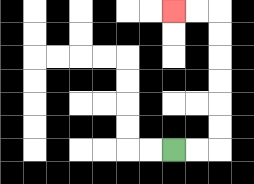{'start': '[7, 6]', 'end': '[7, 0]', 'path_directions': 'R,R,U,U,U,U,U,U,L,L', 'path_coordinates': '[[7, 6], [8, 6], [9, 6], [9, 5], [9, 4], [9, 3], [9, 2], [9, 1], [9, 0], [8, 0], [7, 0]]'}